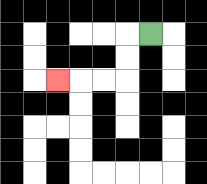{'start': '[6, 1]', 'end': '[2, 3]', 'path_directions': 'L,D,D,L,L,L', 'path_coordinates': '[[6, 1], [5, 1], [5, 2], [5, 3], [4, 3], [3, 3], [2, 3]]'}